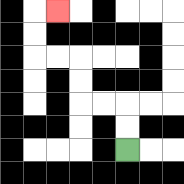{'start': '[5, 6]', 'end': '[2, 0]', 'path_directions': 'U,U,L,L,U,U,L,L,U,U,R', 'path_coordinates': '[[5, 6], [5, 5], [5, 4], [4, 4], [3, 4], [3, 3], [3, 2], [2, 2], [1, 2], [1, 1], [1, 0], [2, 0]]'}